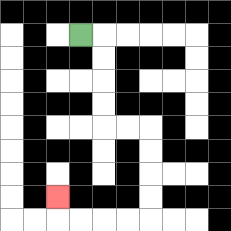{'start': '[3, 1]', 'end': '[2, 8]', 'path_directions': 'R,D,D,D,D,R,R,D,D,D,D,L,L,L,L,U', 'path_coordinates': '[[3, 1], [4, 1], [4, 2], [4, 3], [4, 4], [4, 5], [5, 5], [6, 5], [6, 6], [6, 7], [6, 8], [6, 9], [5, 9], [4, 9], [3, 9], [2, 9], [2, 8]]'}